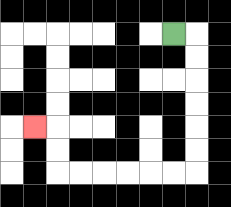{'start': '[7, 1]', 'end': '[1, 5]', 'path_directions': 'R,D,D,D,D,D,D,L,L,L,L,L,L,U,U,L', 'path_coordinates': '[[7, 1], [8, 1], [8, 2], [8, 3], [8, 4], [8, 5], [8, 6], [8, 7], [7, 7], [6, 7], [5, 7], [4, 7], [3, 7], [2, 7], [2, 6], [2, 5], [1, 5]]'}